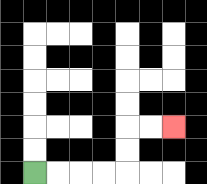{'start': '[1, 7]', 'end': '[7, 5]', 'path_directions': 'R,R,R,R,U,U,R,R', 'path_coordinates': '[[1, 7], [2, 7], [3, 7], [4, 7], [5, 7], [5, 6], [5, 5], [6, 5], [7, 5]]'}